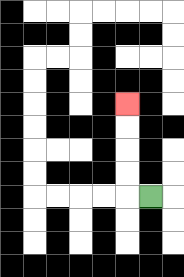{'start': '[6, 8]', 'end': '[5, 4]', 'path_directions': 'L,U,U,U,U', 'path_coordinates': '[[6, 8], [5, 8], [5, 7], [5, 6], [5, 5], [5, 4]]'}